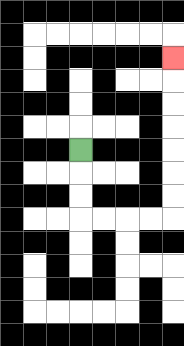{'start': '[3, 6]', 'end': '[7, 2]', 'path_directions': 'D,D,D,R,R,R,R,U,U,U,U,U,U,U', 'path_coordinates': '[[3, 6], [3, 7], [3, 8], [3, 9], [4, 9], [5, 9], [6, 9], [7, 9], [7, 8], [7, 7], [7, 6], [7, 5], [7, 4], [7, 3], [7, 2]]'}